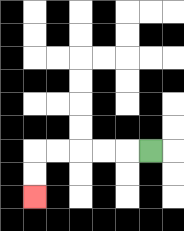{'start': '[6, 6]', 'end': '[1, 8]', 'path_directions': 'L,L,L,L,L,D,D', 'path_coordinates': '[[6, 6], [5, 6], [4, 6], [3, 6], [2, 6], [1, 6], [1, 7], [1, 8]]'}